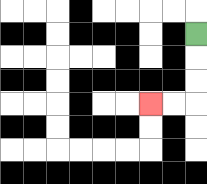{'start': '[8, 1]', 'end': '[6, 4]', 'path_directions': 'D,D,D,L,L', 'path_coordinates': '[[8, 1], [8, 2], [8, 3], [8, 4], [7, 4], [6, 4]]'}